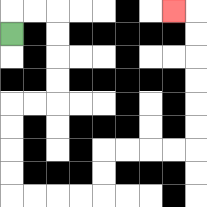{'start': '[0, 1]', 'end': '[7, 0]', 'path_directions': 'U,R,R,D,D,D,D,L,L,D,D,D,D,R,R,R,R,U,U,R,R,R,R,U,U,U,U,U,U,L', 'path_coordinates': '[[0, 1], [0, 0], [1, 0], [2, 0], [2, 1], [2, 2], [2, 3], [2, 4], [1, 4], [0, 4], [0, 5], [0, 6], [0, 7], [0, 8], [1, 8], [2, 8], [3, 8], [4, 8], [4, 7], [4, 6], [5, 6], [6, 6], [7, 6], [8, 6], [8, 5], [8, 4], [8, 3], [8, 2], [8, 1], [8, 0], [7, 0]]'}